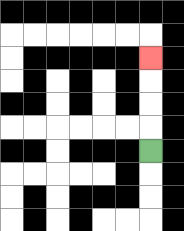{'start': '[6, 6]', 'end': '[6, 2]', 'path_directions': 'U,U,U,U', 'path_coordinates': '[[6, 6], [6, 5], [6, 4], [6, 3], [6, 2]]'}